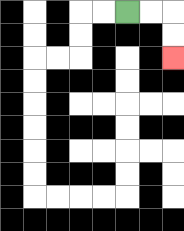{'start': '[5, 0]', 'end': '[7, 2]', 'path_directions': 'R,R,D,D', 'path_coordinates': '[[5, 0], [6, 0], [7, 0], [7, 1], [7, 2]]'}